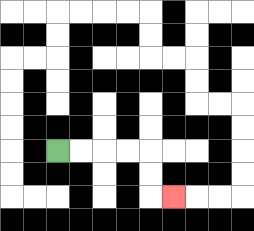{'start': '[2, 6]', 'end': '[7, 8]', 'path_directions': 'R,R,R,R,D,D,R', 'path_coordinates': '[[2, 6], [3, 6], [4, 6], [5, 6], [6, 6], [6, 7], [6, 8], [7, 8]]'}